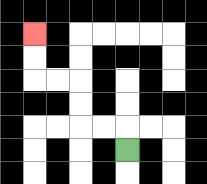{'start': '[5, 6]', 'end': '[1, 1]', 'path_directions': 'U,L,L,U,U,L,L,U,U', 'path_coordinates': '[[5, 6], [5, 5], [4, 5], [3, 5], [3, 4], [3, 3], [2, 3], [1, 3], [1, 2], [1, 1]]'}